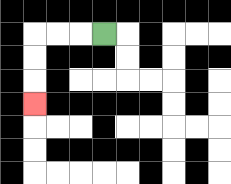{'start': '[4, 1]', 'end': '[1, 4]', 'path_directions': 'L,L,L,D,D,D', 'path_coordinates': '[[4, 1], [3, 1], [2, 1], [1, 1], [1, 2], [1, 3], [1, 4]]'}